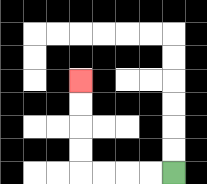{'start': '[7, 7]', 'end': '[3, 3]', 'path_directions': 'L,L,L,L,U,U,U,U', 'path_coordinates': '[[7, 7], [6, 7], [5, 7], [4, 7], [3, 7], [3, 6], [3, 5], [3, 4], [3, 3]]'}